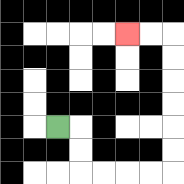{'start': '[2, 5]', 'end': '[5, 1]', 'path_directions': 'R,D,D,R,R,R,R,U,U,U,U,U,U,L,L', 'path_coordinates': '[[2, 5], [3, 5], [3, 6], [3, 7], [4, 7], [5, 7], [6, 7], [7, 7], [7, 6], [7, 5], [7, 4], [7, 3], [7, 2], [7, 1], [6, 1], [5, 1]]'}